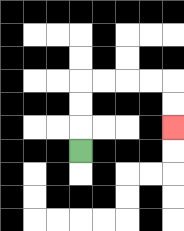{'start': '[3, 6]', 'end': '[7, 5]', 'path_directions': 'U,U,U,R,R,R,R,D,D', 'path_coordinates': '[[3, 6], [3, 5], [3, 4], [3, 3], [4, 3], [5, 3], [6, 3], [7, 3], [7, 4], [7, 5]]'}